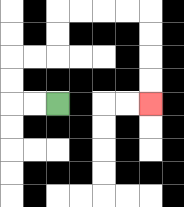{'start': '[2, 4]', 'end': '[6, 4]', 'path_directions': 'L,L,U,U,R,R,U,U,R,R,R,R,D,D,D,D', 'path_coordinates': '[[2, 4], [1, 4], [0, 4], [0, 3], [0, 2], [1, 2], [2, 2], [2, 1], [2, 0], [3, 0], [4, 0], [5, 0], [6, 0], [6, 1], [6, 2], [6, 3], [6, 4]]'}